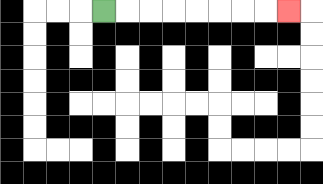{'start': '[4, 0]', 'end': '[12, 0]', 'path_directions': 'R,R,R,R,R,R,R,R', 'path_coordinates': '[[4, 0], [5, 0], [6, 0], [7, 0], [8, 0], [9, 0], [10, 0], [11, 0], [12, 0]]'}